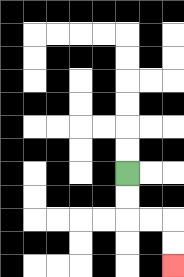{'start': '[5, 7]', 'end': '[7, 11]', 'path_directions': 'D,D,R,R,D,D', 'path_coordinates': '[[5, 7], [5, 8], [5, 9], [6, 9], [7, 9], [7, 10], [7, 11]]'}